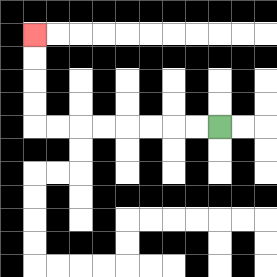{'start': '[9, 5]', 'end': '[1, 1]', 'path_directions': 'L,L,L,L,L,L,L,L,U,U,U,U', 'path_coordinates': '[[9, 5], [8, 5], [7, 5], [6, 5], [5, 5], [4, 5], [3, 5], [2, 5], [1, 5], [1, 4], [1, 3], [1, 2], [1, 1]]'}